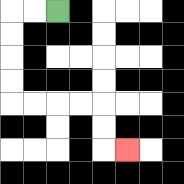{'start': '[2, 0]', 'end': '[5, 6]', 'path_directions': 'L,L,D,D,D,D,R,R,R,R,D,D,R', 'path_coordinates': '[[2, 0], [1, 0], [0, 0], [0, 1], [0, 2], [0, 3], [0, 4], [1, 4], [2, 4], [3, 4], [4, 4], [4, 5], [4, 6], [5, 6]]'}